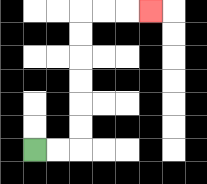{'start': '[1, 6]', 'end': '[6, 0]', 'path_directions': 'R,R,U,U,U,U,U,U,R,R,R', 'path_coordinates': '[[1, 6], [2, 6], [3, 6], [3, 5], [3, 4], [3, 3], [3, 2], [3, 1], [3, 0], [4, 0], [5, 0], [6, 0]]'}